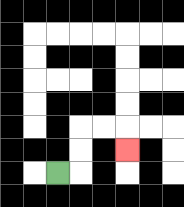{'start': '[2, 7]', 'end': '[5, 6]', 'path_directions': 'R,U,U,R,R,D', 'path_coordinates': '[[2, 7], [3, 7], [3, 6], [3, 5], [4, 5], [5, 5], [5, 6]]'}